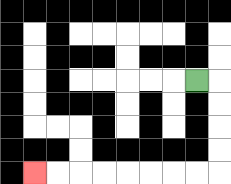{'start': '[8, 3]', 'end': '[1, 7]', 'path_directions': 'R,D,D,D,D,L,L,L,L,L,L,L,L', 'path_coordinates': '[[8, 3], [9, 3], [9, 4], [9, 5], [9, 6], [9, 7], [8, 7], [7, 7], [6, 7], [5, 7], [4, 7], [3, 7], [2, 7], [1, 7]]'}